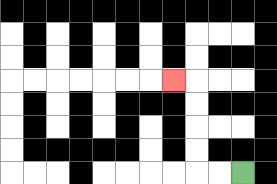{'start': '[10, 7]', 'end': '[7, 3]', 'path_directions': 'L,L,U,U,U,U,L', 'path_coordinates': '[[10, 7], [9, 7], [8, 7], [8, 6], [8, 5], [8, 4], [8, 3], [7, 3]]'}